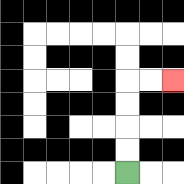{'start': '[5, 7]', 'end': '[7, 3]', 'path_directions': 'U,U,U,U,R,R', 'path_coordinates': '[[5, 7], [5, 6], [5, 5], [5, 4], [5, 3], [6, 3], [7, 3]]'}